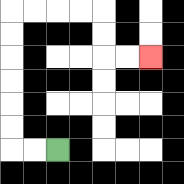{'start': '[2, 6]', 'end': '[6, 2]', 'path_directions': 'L,L,U,U,U,U,U,U,R,R,R,R,D,D,R,R', 'path_coordinates': '[[2, 6], [1, 6], [0, 6], [0, 5], [0, 4], [0, 3], [0, 2], [0, 1], [0, 0], [1, 0], [2, 0], [3, 0], [4, 0], [4, 1], [4, 2], [5, 2], [6, 2]]'}